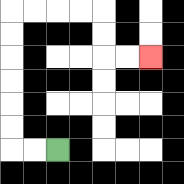{'start': '[2, 6]', 'end': '[6, 2]', 'path_directions': 'L,L,U,U,U,U,U,U,R,R,R,R,D,D,R,R', 'path_coordinates': '[[2, 6], [1, 6], [0, 6], [0, 5], [0, 4], [0, 3], [0, 2], [0, 1], [0, 0], [1, 0], [2, 0], [3, 0], [4, 0], [4, 1], [4, 2], [5, 2], [6, 2]]'}